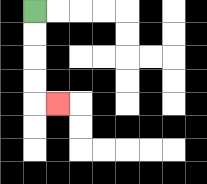{'start': '[1, 0]', 'end': '[2, 4]', 'path_directions': 'D,D,D,D,R', 'path_coordinates': '[[1, 0], [1, 1], [1, 2], [1, 3], [1, 4], [2, 4]]'}